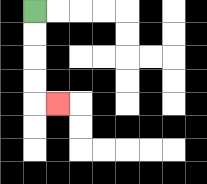{'start': '[1, 0]', 'end': '[2, 4]', 'path_directions': 'D,D,D,D,R', 'path_coordinates': '[[1, 0], [1, 1], [1, 2], [1, 3], [1, 4], [2, 4]]'}